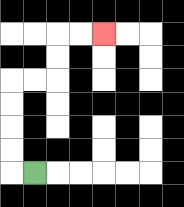{'start': '[1, 7]', 'end': '[4, 1]', 'path_directions': 'L,U,U,U,U,R,R,U,U,R,R', 'path_coordinates': '[[1, 7], [0, 7], [0, 6], [0, 5], [0, 4], [0, 3], [1, 3], [2, 3], [2, 2], [2, 1], [3, 1], [4, 1]]'}